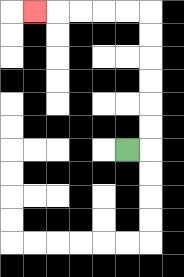{'start': '[5, 6]', 'end': '[1, 0]', 'path_directions': 'R,U,U,U,U,U,U,L,L,L,L,L', 'path_coordinates': '[[5, 6], [6, 6], [6, 5], [6, 4], [6, 3], [6, 2], [6, 1], [6, 0], [5, 0], [4, 0], [3, 0], [2, 0], [1, 0]]'}